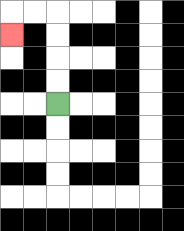{'start': '[2, 4]', 'end': '[0, 1]', 'path_directions': 'U,U,U,U,L,L,D', 'path_coordinates': '[[2, 4], [2, 3], [2, 2], [2, 1], [2, 0], [1, 0], [0, 0], [0, 1]]'}